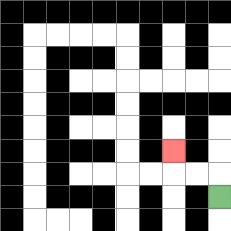{'start': '[9, 8]', 'end': '[7, 6]', 'path_directions': 'U,L,L,U', 'path_coordinates': '[[9, 8], [9, 7], [8, 7], [7, 7], [7, 6]]'}